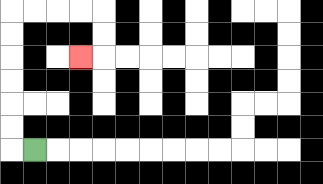{'start': '[1, 6]', 'end': '[3, 2]', 'path_directions': 'L,U,U,U,U,U,U,R,R,R,R,D,D,L', 'path_coordinates': '[[1, 6], [0, 6], [0, 5], [0, 4], [0, 3], [0, 2], [0, 1], [0, 0], [1, 0], [2, 0], [3, 0], [4, 0], [4, 1], [4, 2], [3, 2]]'}